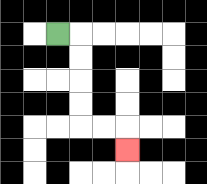{'start': '[2, 1]', 'end': '[5, 6]', 'path_directions': 'R,D,D,D,D,R,R,D', 'path_coordinates': '[[2, 1], [3, 1], [3, 2], [3, 3], [3, 4], [3, 5], [4, 5], [5, 5], [5, 6]]'}